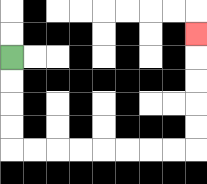{'start': '[0, 2]', 'end': '[8, 1]', 'path_directions': 'D,D,D,D,R,R,R,R,R,R,R,R,U,U,U,U,U', 'path_coordinates': '[[0, 2], [0, 3], [0, 4], [0, 5], [0, 6], [1, 6], [2, 6], [3, 6], [4, 6], [5, 6], [6, 6], [7, 6], [8, 6], [8, 5], [8, 4], [8, 3], [8, 2], [8, 1]]'}